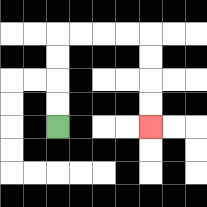{'start': '[2, 5]', 'end': '[6, 5]', 'path_directions': 'U,U,U,U,R,R,R,R,D,D,D,D', 'path_coordinates': '[[2, 5], [2, 4], [2, 3], [2, 2], [2, 1], [3, 1], [4, 1], [5, 1], [6, 1], [6, 2], [6, 3], [6, 4], [6, 5]]'}